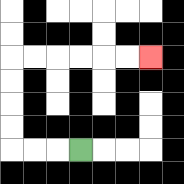{'start': '[3, 6]', 'end': '[6, 2]', 'path_directions': 'L,L,L,U,U,U,U,R,R,R,R,R,R', 'path_coordinates': '[[3, 6], [2, 6], [1, 6], [0, 6], [0, 5], [0, 4], [0, 3], [0, 2], [1, 2], [2, 2], [3, 2], [4, 2], [5, 2], [6, 2]]'}